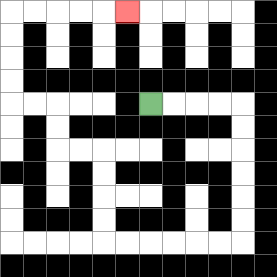{'start': '[6, 4]', 'end': '[5, 0]', 'path_directions': 'R,R,R,R,D,D,D,D,D,D,L,L,L,L,L,L,U,U,U,U,L,L,U,U,L,L,U,U,U,U,R,R,R,R,R', 'path_coordinates': '[[6, 4], [7, 4], [8, 4], [9, 4], [10, 4], [10, 5], [10, 6], [10, 7], [10, 8], [10, 9], [10, 10], [9, 10], [8, 10], [7, 10], [6, 10], [5, 10], [4, 10], [4, 9], [4, 8], [4, 7], [4, 6], [3, 6], [2, 6], [2, 5], [2, 4], [1, 4], [0, 4], [0, 3], [0, 2], [0, 1], [0, 0], [1, 0], [2, 0], [3, 0], [4, 0], [5, 0]]'}